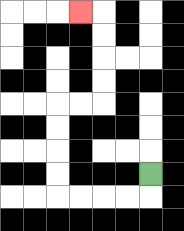{'start': '[6, 7]', 'end': '[3, 0]', 'path_directions': 'D,L,L,L,L,U,U,U,U,R,R,U,U,U,U,L', 'path_coordinates': '[[6, 7], [6, 8], [5, 8], [4, 8], [3, 8], [2, 8], [2, 7], [2, 6], [2, 5], [2, 4], [3, 4], [4, 4], [4, 3], [4, 2], [4, 1], [4, 0], [3, 0]]'}